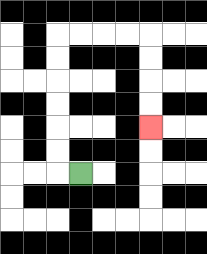{'start': '[3, 7]', 'end': '[6, 5]', 'path_directions': 'L,U,U,U,U,U,U,R,R,R,R,D,D,D,D', 'path_coordinates': '[[3, 7], [2, 7], [2, 6], [2, 5], [2, 4], [2, 3], [2, 2], [2, 1], [3, 1], [4, 1], [5, 1], [6, 1], [6, 2], [6, 3], [6, 4], [6, 5]]'}